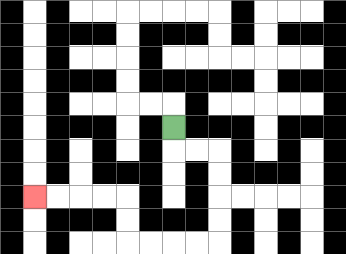{'start': '[7, 5]', 'end': '[1, 8]', 'path_directions': 'D,R,R,D,D,D,D,L,L,L,L,U,U,L,L,L,L', 'path_coordinates': '[[7, 5], [7, 6], [8, 6], [9, 6], [9, 7], [9, 8], [9, 9], [9, 10], [8, 10], [7, 10], [6, 10], [5, 10], [5, 9], [5, 8], [4, 8], [3, 8], [2, 8], [1, 8]]'}